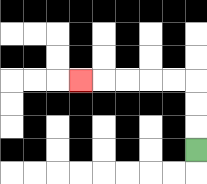{'start': '[8, 6]', 'end': '[3, 3]', 'path_directions': 'U,U,U,L,L,L,L,L', 'path_coordinates': '[[8, 6], [8, 5], [8, 4], [8, 3], [7, 3], [6, 3], [5, 3], [4, 3], [3, 3]]'}